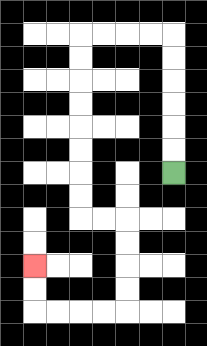{'start': '[7, 7]', 'end': '[1, 11]', 'path_directions': 'U,U,U,U,U,U,L,L,L,L,D,D,D,D,D,D,D,D,R,R,D,D,D,D,L,L,L,L,U,U', 'path_coordinates': '[[7, 7], [7, 6], [7, 5], [7, 4], [7, 3], [7, 2], [7, 1], [6, 1], [5, 1], [4, 1], [3, 1], [3, 2], [3, 3], [3, 4], [3, 5], [3, 6], [3, 7], [3, 8], [3, 9], [4, 9], [5, 9], [5, 10], [5, 11], [5, 12], [5, 13], [4, 13], [3, 13], [2, 13], [1, 13], [1, 12], [1, 11]]'}